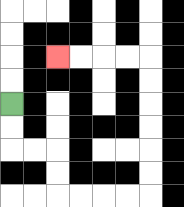{'start': '[0, 4]', 'end': '[2, 2]', 'path_directions': 'D,D,R,R,D,D,R,R,R,R,U,U,U,U,U,U,L,L,L,L', 'path_coordinates': '[[0, 4], [0, 5], [0, 6], [1, 6], [2, 6], [2, 7], [2, 8], [3, 8], [4, 8], [5, 8], [6, 8], [6, 7], [6, 6], [6, 5], [6, 4], [6, 3], [6, 2], [5, 2], [4, 2], [3, 2], [2, 2]]'}